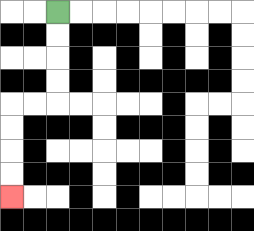{'start': '[2, 0]', 'end': '[0, 8]', 'path_directions': 'D,D,D,D,L,L,D,D,D,D', 'path_coordinates': '[[2, 0], [2, 1], [2, 2], [2, 3], [2, 4], [1, 4], [0, 4], [0, 5], [0, 6], [0, 7], [0, 8]]'}